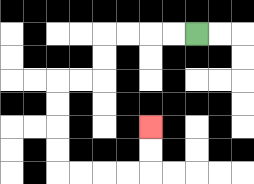{'start': '[8, 1]', 'end': '[6, 5]', 'path_directions': 'L,L,L,L,D,D,L,L,D,D,D,D,R,R,R,R,U,U', 'path_coordinates': '[[8, 1], [7, 1], [6, 1], [5, 1], [4, 1], [4, 2], [4, 3], [3, 3], [2, 3], [2, 4], [2, 5], [2, 6], [2, 7], [3, 7], [4, 7], [5, 7], [6, 7], [6, 6], [6, 5]]'}